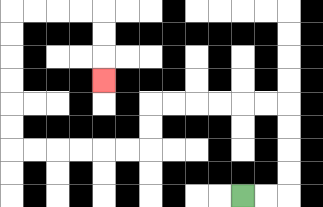{'start': '[10, 8]', 'end': '[4, 3]', 'path_directions': 'R,R,U,U,U,U,L,L,L,L,L,L,D,D,L,L,L,L,L,L,U,U,U,U,U,U,R,R,R,R,D,D,D', 'path_coordinates': '[[10, 8], [11, 8], [12, 8], [12, 7], [12, 6], [12, 5], [12, 4], [11, 4], [10, 4], [9, 4], [8, 4], [7, 4], [6, 4], [6, 5], [6, 6], [5, 6], [4, 6], [3, 6], [2, 6], [1, 6], [0, 6], [0, 5], [0, 4], [0, 3], [0, 2], [0, 1], [0, 0], [1, 0], [2, 0], [3, 0], [4, 0], [4, 1], [4, 2], [4, 3]]'}